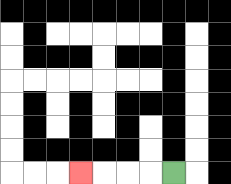{'start': '[7, 7]', 'end': '[3, 7]', 'path_directions': 'L,L,L,L', 'path_coordinates': '[[7, 7], [6, 7], [5, 7], [4, 7], [3, 7]]'}